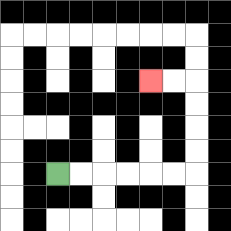{'start': '[2, 7]', 'end': '[6, 3]', 'path_directions': 'R,R,R,R,R,R,U,U,U,U,L,L', 'path_coordinates': '[[2, 7], [3, 7], [4, 7], [5, 7], [6, 7], [7, 7], [8, 7], [8, 6], [8, 5], [8, 4], [8, 3], [7, 3], [6, 3]]'}